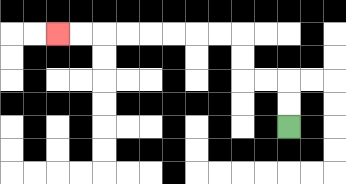{'start': '[12, 5]', 'end': '[2, 1]', 'path_directions': 'U,U,L,L,U,U,L,L,L,L,L,L,L,L', 'path_coordinates': '[[12, 5], [12, 4], [12, 3], [11, 3], [10, 3], [10, 2], [10, 1], [9, 1], [8, 1], [7, 1], [6, 1], [5, 1], [4, 1], [3, 1], [2, 1]]'}